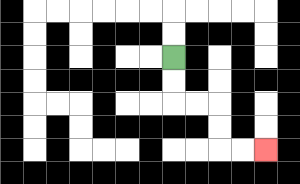{'start': '[7, 2]', 'end': '[11, 6]', 'path_directions': 'D,D,R,R,D,D,R,R', 'path_coordinates': '[[7, 2], [7, 3], [7, 4], [8, 4], [9, 4], [9, 5], [9, 6], [10, 6], [11, 6]]'}